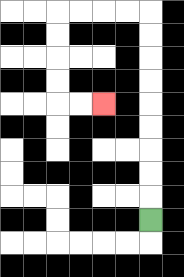{'start': '[6, 9]', 'end': '[4, 4]', 'path_directions': 'U,U,U,U,U,U,U,U,U,L,L,L,L,D,D,D,D,R,R', 'path_coordinates': '[[6, 9], [6, 8], [6, 7], [6, 6], [6, 5], [6, 4], [6, 3], [6, 2], [6, 1], [6, 0], [5, 0], [4, 0], [3, 0], [2, 0], [2, 1], [2, 2], [2, 3], [2, 4], [3, 4], [4, 4]]'}